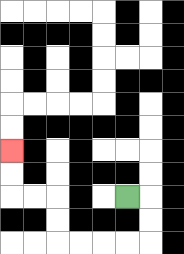{'start': '[5, 8]', 'end': '[0, 6]', 'path_directions': 'R,D,D,L,L,L,L,U,U,L,L,U,U', 'path_coordinates': '[[5, 8], [6, 8], [6, 9], [6, 10], [5, 10], [4, 10], [3, 10], [2, 10], [2, 9], [2, 8], [1, 8], [0, 8], [0, 7], [0, 6]]'}